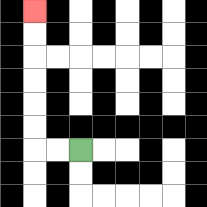{'start': '[3, 6]', 'end': '[1, 0]', 'path_directions': 'L,L,U,U,U,U,U,U', 'path_coordinates': '[[3, 6], [2, 6], [1, 6], [1, 5], [1, 4], [1, 3], [1, 2], [1, 1], [1, 0]]'}